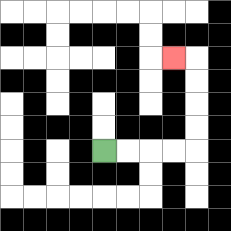{'start': '[4, 6]', 'end': '[7, 2]', 'path_directions': 'R,R,R,R,U,U,U,U,L', 'path_coordinates': '[[4, 6], [5, 6], [6, 6], [7, 6], [8, 6], [8, 5], [8, 4], [8, 3], [8, 2], [7, 2]]'}